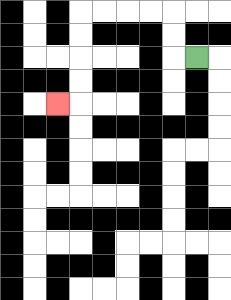{'start': '[8, 2]', 'end': '[2, 4]', 'path_directions': 'L,U,U,L,L,L,L,D,D,D,D,L', 'path_coordinates': '[[8, 2], [7, 2], [7, 1], [7, 0], [6, 0], [5, 0], [4, 0], [3, 0], [3, 1], [3, 2], [3, 3], [3, 4], [2, 4]]'}